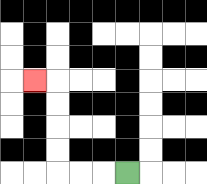{'start': '[5, 7]', 'end': '[1, 3]', 'path_directions': 'L,L,L,U,U,U,U,L', 'path_coordinates': '[[5, 7], [4, 7], [3, 7], [2, 7], [2, 6], [2, 5], [2, 4], [2, 3], [1, 3]]'}